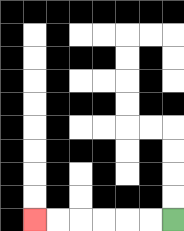{'start': '[7, 9]', 'end': '[1, 9]', 'path_directions': 'L,L,L,L,L,L', 'path_coordinates': '[[7, 9], [6, 9], [5, 9], [4, 9], [3, 9], [2, 9], [1, 9]]'}